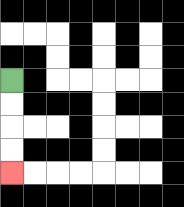{'start': '[0, 3]', 'end': '[0, 7]', 'path_directions': 'D,D,D,D', 'path_coordinates': '[[0, 3], [0, 4], [0, 5], [0, 6], [0, 7]]'}